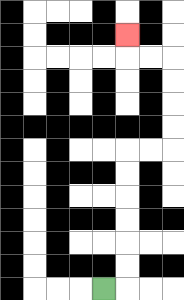{'start': '[4, 12]', 'end': '[5, 1]', 'path_directions': 'R,U,U,U,U,U,U,R,R,U,U,U,U,L,L,U', 'path_coordinates': '[[4, 12], [5, 12], [5, 11], [5, 10], [5, 9], [5, 8], [5, 7], [5, 6], [6, 6], [7, 6], [7, 5], [7, 4], [7, 3], [7, 2], [6, 2], [5, 2], [5, 1]]'}